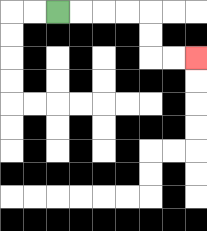{'start': '[2, 0]', 'end': '[8, 2]', 'path_directions': 'R,R,R,R,D,D,R,R', 'path_coordinates': '[[2, 0], [3, 0], [4, 0], [5, 0], [6, 0], [6, 1], [6, 2], [7, 2], [8, 2]]'}